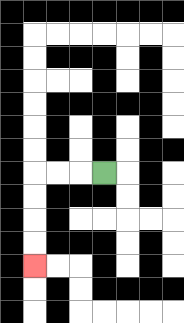{'start': '[4, 7]', 'end': '[1, 11]', 'path_directions': 'L,L,L,D,D,D,D', 'path_coordinates': '[[4, 7], [3, 7], [2, 7], [1, 7], [1, 8], [1, 9], [1, 10], [1, 11]]'}